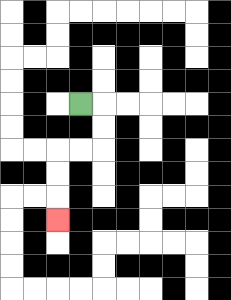{'start': '[3, 4]', 'end': '[2, 9]', 'path_directions': 'R,D,D,L,L,D,D,D', 'path_coordinates': '[[3, 4], [4, 4], [4, 5], [4, 6], [3, 6], [2, 6], [2, 7], [2, 8], [2, 9]]'}